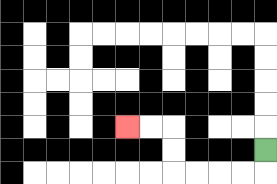{'start': '[11, 6]', 'end': '[5, 5]', 'path_directions': 'D,L,L,L,L,U,U,L,L', 'path_coordinates': '[[11, 6], [11, 7], [10, 7], [9, 7], [8, 7], [7, 7], [7, 6], [7, 5], [6, 5], [5, 5]]'}